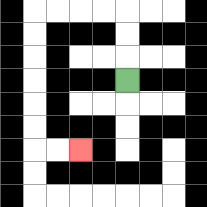{'start': '[5, 3]', 'end': '[3, 6]', 'path_directions': 'U,U,U,L,L,L,L,D,D,D,D,D,D,R,R', 'path_coordinates': '[[5, 3], [5, 2], [5, 1], [5, 0], [4, 0], [3, 0], [2, 0], [1, 0], [1, 1], [1, 2], [1, 3], [1, 4], [1, 5], [1, 6], [2, 6], [3, 6]]'}